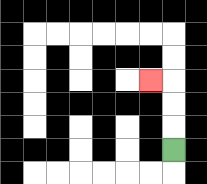{'start': '[7, 6]', 'end': '[6, 3]', 'path_directions': 'U,U,U,L', 'path_coordinates': '[[7, 6], [7, 5], [7, 4], [7, 3], [6, 3]]'}